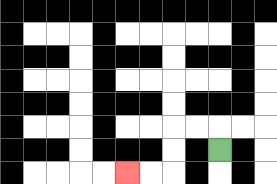{'start': '[9, 6]', 'end': '[5, 7]', 'path_directions': 'U,L,L,D,D,L,L', 'path_coordinates': '[[9, 6], [9, 5], [8, 5], [7, 5], [7, 6], [7, 7], [6, 7], [5, 7]]'}